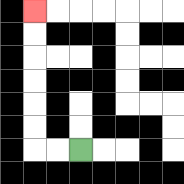{'start': '[3, 6]', 'end': '[1, 0]', 'path_directions': 'L,L,U,U,U,U,U,U', 'path_coordinates': '[[3, 6], [2, 6], [1, 6], [1, 5], [1, 4], [1, 3], [1, 2], [1, 1], [1, 0]]'}